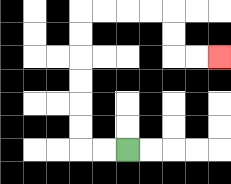{'start': '[5, 6]', 'end': '[9, 2]', 'path_directions': 'L,L,U,U,U,U,U,U,R,R,R,R,D,D,R,R', 'path_coordinates': '[[5, 6], [4, 6], [3, 6], [3, 5], [3, 4], [3, 3], [3, 2], [3, 1], [3, 0], [4, 0], [5, 0], [6, 0], [7, 0], [7, 1], [7, 2], [8, 2], [9, 2]]'}